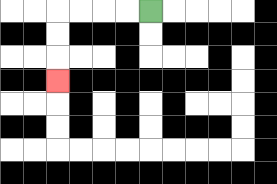{'start': '[6, 0]', 'end': '[2, 3]', 'path_directions': 'L,L,L,L,D,D,D', 'path_coordinates': '[[6, 0], [5, 0], [4, 0], [3, 0], [2, 0], [2, 1], [2, 2], [2, 3]]'}